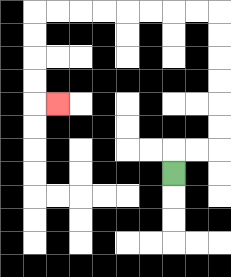{'start': '[7, 7]', 'end': '[2, 4]', 'path_directions': 'U,R,R,U,U,U,U,U,U,L,L,L,L,L,L,L,L,D,D,D,D,R', 'path_coordinates': '[[7, 7], [7, 6], [8, 6], [9, 6], [9, 5], [9, 4], [9, 3], [9, 2], [9, 1], [9, 0], [8, 0], [7, 0], [6, 0], [5, 0], [4, 0], [3, 0], [2, 0], [1, 0], [1, 1], [1, 2], [1, 3], [1, 4], [2, 4]]'}